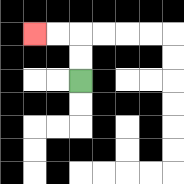{'start': '[3, 3]', 'end': '[1, 1]', 'path_directions': 'U,U,L,L', 'path_coordinates': '[[3, 3], [3, 2], [3, 1], [2, 1], [1, 1]]'}